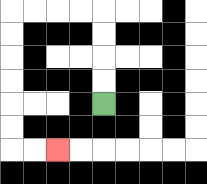{'start': '[4, 4]', 'end': '[2, 6]', 'path_directions': 'U,U,U,U,L,L,L,L,D,D,D,D,D,D,R,R', 'path_coordinates': '[[4, 4], [4, 3], [4, 2], [4, 1], [4, 0], [3, 0], [2, 0], [1, 0], [0, 0], [0, 1], [0, 2], [0, 3], [0, 4], [0, 5], [0, 6], [1, 6], [2, 6]]'}